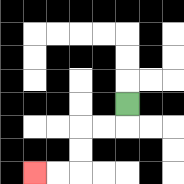{'start': '[5, 4]', 'end': '[1, 7]', 'path_directions': 'D,L,L,D,D,L,L', 'path_coordinates': '[[5, 4], [5, 5], [4, 5], [3, 5], [3, 6], [3, 7], [2, 7], [1, 7]]'}